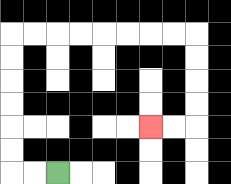{'start': '[2, 7]', 'end': '[6, 5]', 'path_directions': 'L,L,U,U,U,U,U,U,R,R,R,R,R,R,R,R,D,D,D,D,L,L', 'path_coordinates': '[[2, 7], [1, 7], [0, 7], [0, 6], [0, 5], [0, 4], [0, 3], [0, 2], [0, 1], [1, 1], [2, 1], [3, 1], [4, 1], [5, 1], [6, 1], [7, 1], [8, 1], [8, 2], [8, 3], [8, 4], [8, 5], [7, 5], [6, 5]]'}